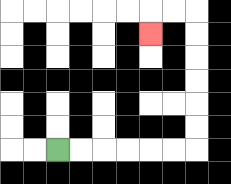{'start': '[2, 6]', 'end': '[6, 1]', 'path_directions': 'R,R,R,R,R,R,U,U,U,U,U,U,L,L,D', 'path_coordinates': '[[2, 6], [3, 6], [4, 6], [5, 6], [6, 6], [7, 6], [8, 6], [8, 5], [8, 4], [8, 3], [8, 2], [8, 1], [8, 0], [7, 0], [6, 0], [6, 1]]'}